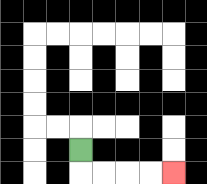{'start': '[3, 6]', 'end': '[7, 7]', 'path_directions': 'D,R,R,R,R', 'path_coordinates': '[[3, 6], [3, 7], [4, 7], [5, 7], [6, 7], [7, 7]]'}